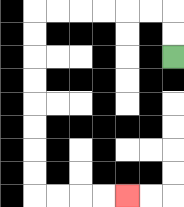{'start': '[7, 2]', 'end': '[5, 8]', 'path_directions': 'U,U,L,L,L,L,L,L,D,D,D,D,D,D,D,D,R,R,R,R', 'path_coordinates': '[[7, 2], [7, 1], [7, 0], [6, 0], [5, 0], [4, 0], [3, 0], [2, 0], [1, 0], [1, 1], [1, 2], [1, 3], [1, 4], [1, 5], [1, 6], [1, 7], [1, 8], [2, 8], [3, 8], [4, 8], [5, 8]]'}